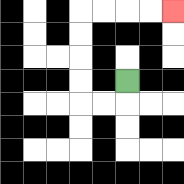{'start': '[5, 3]', 'end': '[7, 0]', 'path_directions': 'D,L,L,U,U,U,U,R,R,R,R', 'path_coordinates': '[[5, 3], [5, 4], [4, 4], [3, 4], [3, 3], [3, 2], [3, 1], [3, 0], [4, 0], [5, 0], [6, 0], [7, 0]]'}